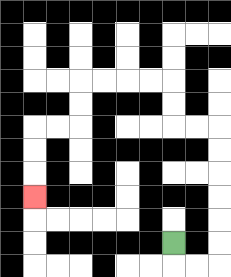{'start': '[7, 10]', 'end': '[1, 8]', 'path_directions': 'D,R,R,U,U,U,U,U,U,L,L,U,U,L,L,L,L,D,D,L,L,D,D,D', 'path_coordinates': '[[7, 10], [7, 11], [8, 11], [9, 11], [9, 10], [9, 9], [9, 8], [9, 7], [9, 6], [9, 5], [8, 5], [7, 5], [7, 4], [7, 3], [6, 3], [5, 3], [4, 3], [3, 3], [3, 4], [3, 5], [2, 5], [1, 5], [1, 6], [1, 7], [1, 8]]'}